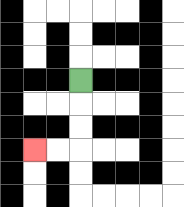{'start': '[3, 3]', 'end': '[1, 6]', 'path_directions': 'D,D,D,L,L', 'path_coordinates': '[[3, 3], [3, 4], [3, 5], [3, 6], [2, 6], [1, 6]]'}